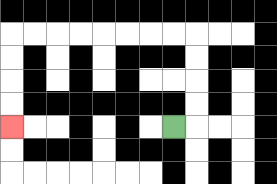{'start': '[7, 5]', 'end': '[0, 5]', 'path_directions': 'R,U,U,U,U,L,L,L,L,L,L,L,L,D,D,D,D', 'path_coordinates': '[[7, 5], [8, 5], [8, 4], [8, 3], [8, 2], [8, 1], [7, 1], [6, 1], [5, 1], [4, 1], [3, 1], [2, 1], [1, 1], [0, 1], [0, 2], [0, 3], [0, 4], [0, 5]]'}